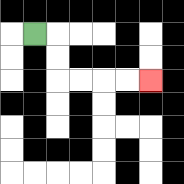{'start': '[1, 1]', 'end': '[6, 3]', 'path_directions': 'R,D,D,R,R,R,R', 'path_coordinates': '[[1, 1], [2, 1], [2, 2], [2, 3], [3, 3], [4, 3], [5, 3], [6, 3]]'}